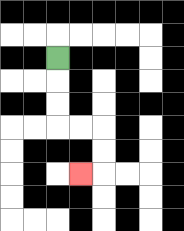{'start': '[2, 2]', 'end': '[3, 7]', 'path_directions': 'D,D,D,R,R,D,D,L', 'path_coordinates': '[[2, 2], [2, 3], [2, 4], [2, 5], [3, 5], [4, 5], [4, 6], [4, 7], [3, 7]]'}